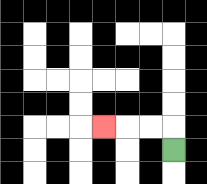{'start': '[7, 6]', 'end': '[4, 5]', 'path_directions': 'U,L,L,L', 'path_coordinates': '[[7, 6], [7, 5], [6, 5], [5, 5], [4, 5]]'}